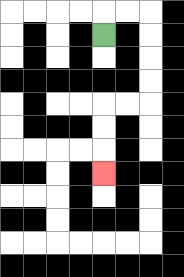{'start': '[4, 1]', 'end': '[4, 7]', 'path_directions': 'U,R,R,D,D,D,D,L,L,D,D,D', 'path_coordinates': '[[4, 1], [4, 0], [5, 0], [6, 0], [6, 1], [6, 2], [6, 3], [6, 4], [5, 4], [4, 4], [4, 5], [4, 6], [4, 7]]'}